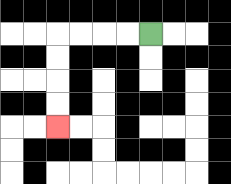{'start': '[6, 1]', 'end': '[2, 5]', 'path_directions': 'L,L,L,L,D,D,D,D', 'path_coordinates': '[[6, 1], [5, 1], [4, 1], [3, 1], [2, 1], [2, 2], [2, 3], [2, 4], [2, 5]]'}